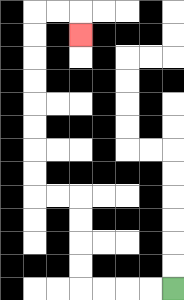{'start': '[7, 12]', 'end': '[3, 1]', 'path_directions': 'L,L,L,L,U,U,U,U,L,L,U,U,U,U,U,U,U,U,R,R,D', 'path_coordinates': '[[7, 12], [6, 12], [5, 12], [4, 12], [3, 12], [3, 11], [3, 10], [3, 9], [3, 8], [2, 8], [1, 8], [1, 7], [1, 6], [1, 5], [1, 4], [1, 3], [1, 2], [1, 1], [1, 0], [2, 0], [3, 0], [3, 1]]'}